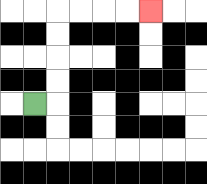{'start': '[1, 4]', 'end': '[6, 0]', 'path_directions': 'R,U,U,U,U,R,R,R,R', 'path_coordinates': '[[1, 4], [2, 4], [2, 3], [2, 2], [2, 1], [2, 0], [3, 0], [4, 0], [5, 0], [6, 0]]'}